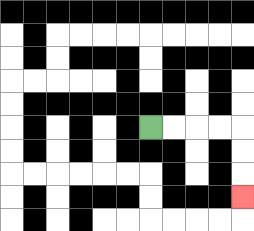{'start': '[6, 5]', 'end': '[10, 8]', 'path_directions': 'R,R,R,R,D,D,D', 'path_coordinates': '[[6, 5], [7, 5], [8, 5], [9, 5], [10, 5], [10, 6], [10, 7], [10, 8]]'}